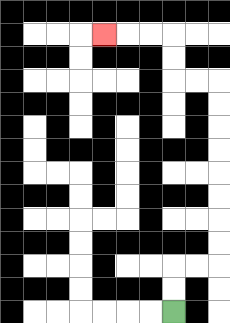{'start': '[7, 13]', 'end': '[4, 1]', 'path_directions': 'U,U,R,R,U,U,U,U,U,U,U,U,L,L,U,U,L,L,L', 'path_coordinates': '[[7, 13], [7, 12], [7, 11], [8, 11], [9, 11], [9, 10], [9, 9], [9, 8], [9, 7], [9, 6], [9, 5], [9, 4], [9, 3], [8, 3], [7, 3], [7, 2], [7, 1], [6, 1], [5, 1], [4, 1]]'}